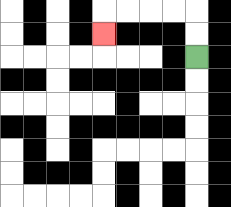{'start': '[8, 2]', 'end': '[4, 1]', 'path_directions': 'U,U,L,L,L,L,D', 'path_coordinates': '[[8, 2], [8, 1], [8, 0], [7, 0], [6, 0], [5, 0], [4, 0], [4, 1]]'}